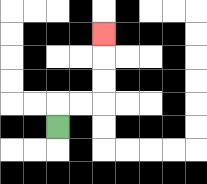{'start': '[2, 5]', 'end': '[4, 1]', 'path_directions': 'U,R,R,U,U,U', 'path_coordinates': '[[2, 5], [2, 4], [3, 4], [4, 4], [4, 3], [4, 2], [4, 1]]'}